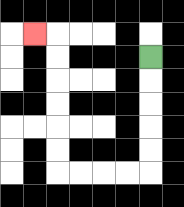{'start': '[6, 2]', 'end': '[1, 1]', 'path_directions': 'D,D,D,D,D,L,L,L,L,U,U,U,U,U,U,L', 'path_coordinates': '[[6, 2], [6, 3], [6, 4], [6, 5], [6, 6], [6, 7], [5, 7], [4, 7], [3, 7], [2, 7], [2, 6], [2, 5], [2, 4], [2, 3], [2, 2], [2, 1], [1, 1]]'}